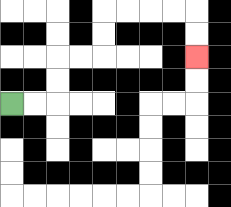{'start': '[0, 4]', 'end': '[8, 2]', 'path_directions': 'R,R,U,U,R,R,U,U,R,R,R,R,D,D', 'path_coordinates': '[[0, 4], [1, 4], [2, 4], [2, 3], [2, 2], [3, 2], [4, 2], [4, 1], [4, 0], [5, 0], [6, 0], [7, 0], [8, 0], [8, 1], [8, 2]]'}